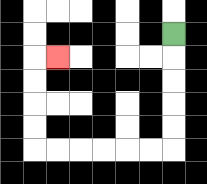{'start': '[7, 1]', 'end': '[2, 2]', 'path_directions': 'D,D,D,D,D,L,L,L,L,L,L,U,U,U,U,R', 'path_coordinates': '[[7, 1], [7, 2], [7, 3], [7, 4], [7, 5], [7, 6], [6, 6], [5, 6], [4, 6], [3, 6], [2, 6], [1, 6], [1, 5], [1, 4], [1, 3], [1, 2], [2, 2]]'}